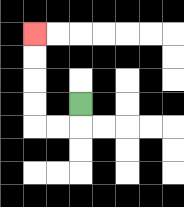{'start': '[3, 4]', 'end': '[1, 1]', 'path_directions': 'D,L,L,U,U,U,U', 'path_coordinates': '[[3, 4], [3, 5], [2, 5], [1, 5], [1, 4], [1, 3], [1, 2], [1, 1]]'}